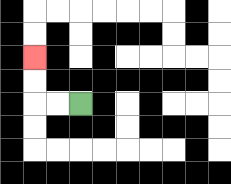{'start': '[3, 4]', 'end': '[1, 2]', 'path_directions': 'L,L,U,U', 'path_coordinates': '[[3, 4], [2, 4], [1, 4], [1, 3], [1, 2]]'}